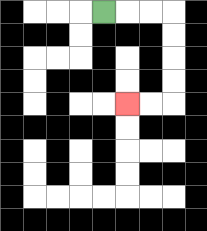{'start': '[4, 0]', 'end': '[5, 4]', 'path_directions': 'R,R,R,D,D,D,D,L,L', 'path_coordinates': '[[4, 0], [5, 0], [6, 0], [7, 0], [7, 1], [7, 2], [7, 3], [7, 4], [6, 4], [5, 4]]'}